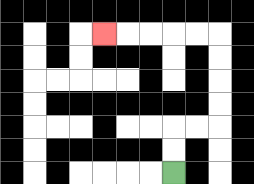{'start': '[7, 7]', 'end': '[4, 1]', 'path_directions': 'U,U,R,R,U,U,U,U,L,L,L,L,L', 'path_coordinates': '[[7, 7], [7, 6], [7, 5], [8, 5], [9, 5], [9, 4], [9, 3], [9, 2], [9, 1], [8, 1], [7, 1], [6, 1], [5, 1], [4, 1]]'}